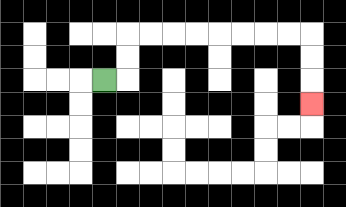{'start': '[4, 3]', 'end': '[13, 4]', 'path_directions': 'R,U,U,R,R,R,R,R,R,R,R,D,D,D', 'path_coordinates': '[[4, 3], [5, 3], [5, 2], [5, 1], [6, 1], [7, 1], [8, 1], [9, 1], [10, 1], [11, 1], [12, 1], [13, 1], [13, 2], [13, 3], [13, 4]]'}